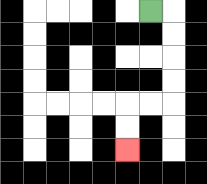{'start': '[6, 0]', 'end': '[5, 6]', 'path_directions': 'R,D,D,D,D,L,L,D,D', 'path_coordinates': '[[6, 0], [7, 0], [7, 1], [7, 2], [7, 3], [7, 4], [6, 4], [5, 4], [5, 5], [5, 6]]'}